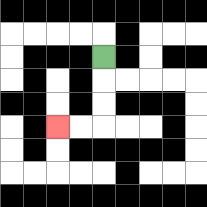{'start': '[4, 2]', 'end': '[2, 5]', 'path_directions': 'D,D,D,L,L', 'path_coordinates': '[[4, 2], [4, 3], [4, 4], [4, 5], [3, 5], [2, 5]]'}